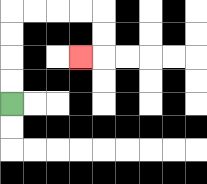{'start': '[0, 4]', 'end': '[3, 2]', 'path_directions': 'U,U,U,U,R,R,R,R,D,D,L', 'path_coordinates': '[[0, 4], [0, 3], [0, 2], [0, 1], [0, 0], [1, 0], [2, 0], [3, 0], [4, 0], [4, 1], [4, 2], [3, 2]]'}